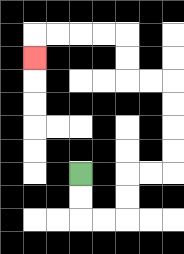{'start': '[3, 7]', 'end': '[1, 2]', 'path_directions': 'D,D,R,R,U,U,R,R,U,U,U,U,L,L,U,U,L,L,L,L,D', 'path_coordinates': '[[3, 7], [3, 8], [3, 9], [4, 9], [5, 9], [5, 8], [5, 7], [6, 7], [7, 7], [7, 6], [7, 5], [7, 4], [7, 3], [6, 3], [5, 3], [5, 2], [5, 1], [4, 1], [3, 1], [2, 1], [1, 1], [1, 2]]'}